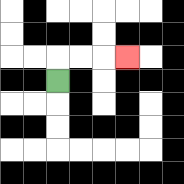{'start': '[2, 3]', 'end': '[5, 2]', 'path_directions': 'U,R,R,R', 'path_coordinates': '[[2, 3], [2, 2], [3, 2], [4, 2], [5, 2]]'}